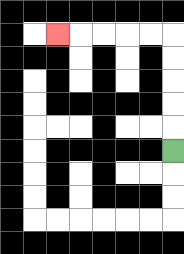{'start': '[7, 6]', 'end': '[2, 1]', 'path_directions': 'U,U,U,U,U,L,L,L,L,L', 'path_coordinates': '[[7, 6], [7, 5], [7, 4], [7, 3], [7, 2], [7, 1], [6, 1], [5, 1], [4, 1], [3, 1], [2, 1]]'}